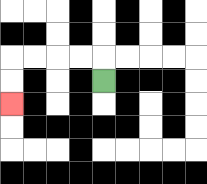{'start': '[4, 3]', 'end': '[0, 4]', 'path_directions': 'U,L,L,L,L,D,D', 'path_coordinates': '[[4, 3], [4, 2], [3, 2], [2, 2], [1, 2], [0, 2], [0, 3], [0, 4]]'}